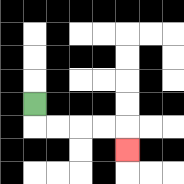{'start': '[1, 4]', 'end': '[5, 6]', 'path_directions': 'D,R,R,R,R,D', 'path_coordinates': '[[1, 4], [1, 5], [2, 5], [3, 5], [4, 5], [5, 5], [5, 6]]'}